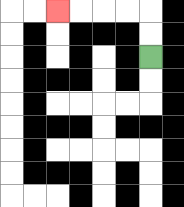{'start': '[6, 2]', 'end': '[2, 0]', 'path_directions': 'U,U,L,L,L,L', 'path_coordinates': '[[6, 2], [6, 1], [6, 0], [5, 0], [4, 0], [3, 0], [2, 0]]'}